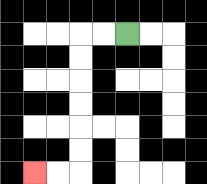{'start': '[5, 1]', 'end': '[1, 7]', 'path_directions': 'L,L,D,D,D,D,D,D,L,L', 'path_coordinates': '[[5, 1], [4, 1], [3, 1], [3, 2], [3, 3], [3, 4], [3, 5], [3, 6], [3, 7], [2, 7], [1, 7]]'}